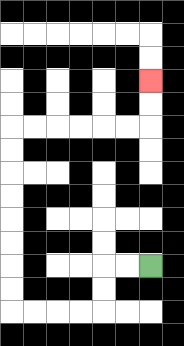{'start': '[6, 11]', 'end': '[6, 3]', 'path_directions': 'L,L,D,D,L,L,L,L,U,U,U,U,U,U,U,U,R,R,R,R,R,R,U,U', 'path_coordinates': '[[6, 11], [5, 11], [4, 11], [4, 12], [4, 13], [3, 13], [2, 13], [1, 13], [0, 13], [0, 12], [0, 11], [0, 10], [0, 9], [0, 8], [0, 7], [0, 6], [0, 5], [1, 5], [2, 5], [3, 5], [4, 5], [5, 5], [6, 5], [6, 4], [6, 3]]'}